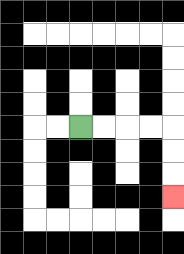{'start': '[3, 5]', 'end': '[7, 8]', 'path_directions': 'R,R,R,R,D,D,D', 'path_coordinates': '[[3, 5], [4, 5], [5, 5], [6, 5], [7, 5], [7, 6], [7, 7], [7, 8]]'}